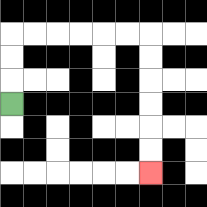{'start': '[0, 4]', 'end': '[6, 7]', 'path_directions': 'U,U,U,R,R,R,R,R,R,D,D,D,D,D,D', 'path_coordinates': '[[0, 4], [0, 3], [0, 2], [0, 1], [1, 1], [2, 1], [3, 1], [4, 1], [5, 1], [6, 1], [6, 2], [6, 3], [6, 4], [6, 5], [6, 6], [6, 7]]'}